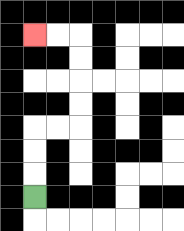{'start': '[1, 8]', 'end': '[1, 1]', 'path_directions': 'U,U,U,R,R,U,U,U,U,L,L', 'path_coordinates': '[[1, 8], [1, 7], [1, 6], [1, 5], [2, 5], [3, 5], [3, 4], [3, 3], [3, 2], [3, 1], [2, 1], [1, 1]]'}